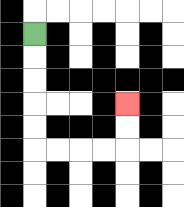{'start': '[1, 1]', 'end': '[5, 4]', 'path_directions': 'D,D,D,D,D,R,R,R,R,U,U', 'path_coordinates': '[[1, 1], [1, 2], [1, 3], [1, 4], [1, 5], [1, 6], [2, 6], [3, 6], [4, 6], [5, 6], [5, 5], [5, 4]]'}